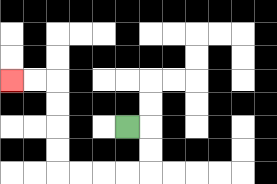{'start': '[5, 5]', 'end': '[0, 3]', 'path_directions': 'R,D,D,L,L,L,L,U,U,U,U,L,L', 'path_coordinates': '[[5, 5], [6, 5], [6, 6], [6, 7], [5, 7], [4, 7], [3, 7], [2, 7], [2, 6], [2, 5], [2, 4], [2, 3], [1, 3], [0, 3]]'}